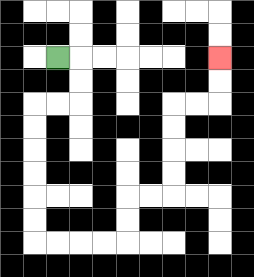{'start': '[2, 2]', 'end': '[9, 2]', 'path_directions': 'R,D,D,L,L,D,D,D,D,D,D,R,R,R,R,U,U,R,R,U,U,U,U,R,R,U,U', 'path_coordinates': '[[2, 2], [3, 2], [3, 3], [3, 4], [2, 4], [1, 4], [1, 5], [1, 6], [1, 7], [1, 8], [1, 9], [1, 10], [2, 10], [3, 10], [4, 10], [5, 10], [5, 9], [5, 8], [6, 8], [7, 8], [7, 7], [7, 6], [7, 5], [7, 4], [8, 4], [9, 4], [9, 3], [9, 2]]'}